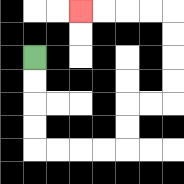{'start': '[1, 2]', 'end': '[3, 0]', 'path_directions': 'D,D,D,D,R,R,R,R,U,U,R,R,U,U,U,U,L,L,L,L', 'path_coordinates': '[[1, 2], [1, 3], [1, 4], [1, 5], [1, 6], [2, 6], [3, 6], [4, 6], [5, 6], [5, 5], [5, 4], [6, 4], [7, 4], [7, 3], [7, 2], [7, 1], [7, 0], [6, 0], [5, 0], [4, 0], [3, 0]]'}